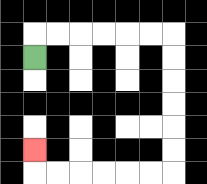{'start': '[1, 2]', 'end': '[1, 6]', 'path_directions': 'U,R,R,R,R,R,R,D,D,D,D,D,D,L,L,L,L,L,L,U', 'path_coordinates': '[[1, 2], [1, 1], [2, 1], [3, 1], [4, 1], [5, 1], [6, 1], [7, 1], [7, 2], [7, 3], [7, 4], [7, 5], [7, 6], [7, 7], [6, 7], [5, 7], [4, 7], [3, 7], [2, 7], [1, 7], [1, 6]]'}